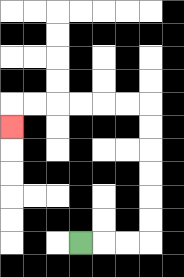{'start': '[3, 10]', 'end': '[0, 5]', 'path_directions': 'R,R,R,U,U,U,U,U,U,L,L,L,L,L,L,D', 'path_coordinates': '[[3, 10], [4, 10], [5, 10], [6, 10], [6, 9], [6, 8], [6, 7], [6, 6], [6, 5], [6, 4], [5, 4], [4, 4], [3, 4], [2, 4], [1, 4], [0, 4], [0, 5]]'}